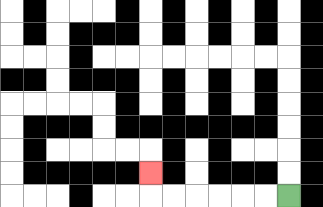{'start': '[12, 8]', 'end': '[6, 7]', 'path_directions': 'L,L,L,L,L,L,U', 'path_coordinates': '[[12, 8], [11, 8], [10, 8], [9, 8], [8, 8], [7, 8], [6, 8], [6, 7]]'}